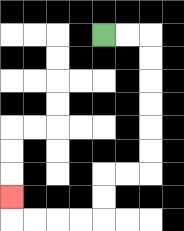{'start': '[4, 1]', 'end': '[0, 8]', 'path_directions': 'R,R,D,D,D,D,D,D,L,L,D,D,L,L,L,L,U', 'path_coordinates': '[[4, 1], [5, 1], [6, 1], [6, 2], [6, 3], [6, 4], [6, 5], [6, 6], [6, 7], [5, 7], [4, 7], [4, 8], [4, 9], [3, 9], [2, 9], [1, 9], [0, 9], [0, 8]]'}